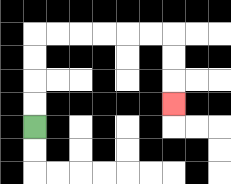{'start': '[1, 5]', 'end': '[7, 4]', 'path_directions': 'U,U,U,U,R,R,R,R,R,R,D,D,D', 'path_coordinates': '[[1, 5], [1, 4], [1, 3], [1, 2], [1, 1], [2, 1], [3, 1], [4, 1], [5, 1], [6, 1], [7, 1], [7, 2], [7, 3], [7, 4]]'}